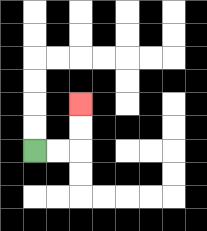{'start': '[1, 6]', 'end': '[3, 4]', 'path_directions': 'R,R,U,U', 'path_coordinates': '[[1, 6], [2, 6], [3, 6], [3, 5], [3, 4]]'}